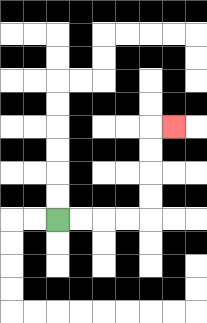{'start': '[2, 9]', 'end': '[7, 5]', 'path_directions': 'R,R,R,R,U,U,U,U,R', 'path_coordinates': '[[2, 9], [3, 9], [4, 9], [5, 9], [6, 9], [6, 8], [6, 7], [6, 6], [6, 5], [7, 5]]'}